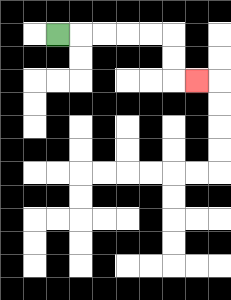{'start': '[2, 1]', 'end': '[8, 3]', 'path_directions': 'R,R,R,R,R,D,D,R', 'path_coordinates': '[[2, 1], [3, 1], [4, 1], [5, 1], [6, 1], [7, 1], [7, 2], [7, 3], [8, 3]]'}